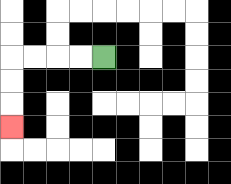{'start': '[4, 2]', 'end': '[0, 5]', 'path_directions': 'L,L,L,L,D,D,D', 'path_coordinates': '[[4, 2], [3, 2], [2, 2], [1, 2], [0, 2], [0, 3], [0, 4], [0, 5]]'}